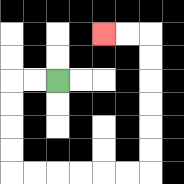{'start': '[2, 3]', 'end': '[4, 1]', 'path_directions': 'L,L,D,D,D,D,R,R,R,R,R,R,U,U,U,U,U,U,L,L', 'path_coordinates': '[[2, 3], [1, 3], [0, 3], [0, 4], [0, 5], [0, 6], [0, 7], [1, 7], [2, 7], [3, 7], [4, 7], [5, 7], [6, 7], [6, 6], [6, 5], [6, 4], [6, 3], [6, 2], [6, 1], [5, 1], [4, 1]]'}